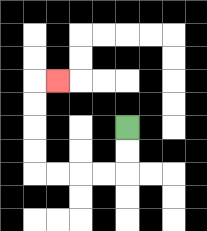{'start': '[5, 5]', 'end': '[2, 3]', 'path_directions': 'D,D,L,L,L,L,U,U,U,U,R', 'path_coordinates': '[[5, 5], [5, 6], [5, 7], [4, 7], [3, 7], [2, 7], [1, 7], [1, 6], [1, 5], [1, 4], [1, 3], [2, 3]]'}